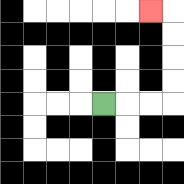{'start': '[4, 4]', 'end': '[6, 0]', 'path_directions': 'R,R,R,U,U,U,U,L', 'path_coordinates': '[[4, 4], [5, 4], [6, 4], [7, 4], [7, 3], [7, 2], [7, 1], [7, 0], [6, 0]]'}